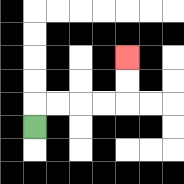{'start': '[1, 5]', 'end': '[5, 2]', 'path_directions': 'U,R,R,R,R,U,U', 'path_coordinates': '[[1, 5], [1, 4], [2, 4], [3, 4], [4, 4], [5, 4], [5, 3], [5, 2]]'}